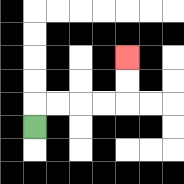{'start': '[1, 5]', 'end': '[5, 2]', 'path_directions': 'U,R,R,R,R,U,U', 'path_coordinates': '[[1, 5], [1, 4], [2, 4], [3, 4], [4, 4], [5, 4], [5, 3], [5, 2]]'}